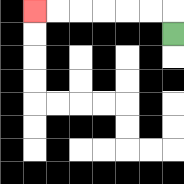{'start': '[7, 1]', 'end': '[1, 0]', 'path_directions': 'U,L,L,L,L,L,L', 'path_coordinates': '[[7, 1], [7, 0], [6, 0], [5, 0], [4, 0], [3, 0], [2, 0], [1, 0]]'}